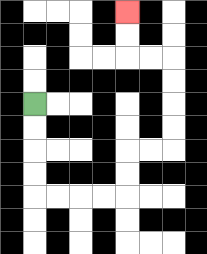{'start': '[1, 4]', 'end': '[5, 0]', 'path_directions': 'D,D,D,D,R,R,R,R,U,U,R,R,U,U,U,U,L,L,U,U', 'path_coordinates': '[[1, 4], [1, 5], [1, 6], [1, 7], [1, 8], [2, 8], [3, 8], [4, 8], [5, 8], [5, 7], [5, 6], [6, 6], [7, 6], [7, 5], [7, 4], [7, 3], [7, 2], [6, 2], [5, 2], [5, 1], [5, 0]]'}